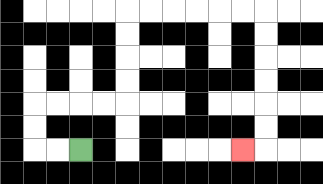{'start': '[3, 6]', 'end': '[10, 6]', 'path_directions': 'L,L,U,U,R,R,R,R,U,U,U,U,R,R,R,R,R,R,D,D,D,D,D,D,L', 'path_coordinates': '[[3, 6], [2, 6], [1, 6], [1, 5], [1, 4], [2, 4], [3, 4], [4, 4], [5, 4], [5, 3], [5, 2], [5, 1], [5, 0], [6, 0], [7, 0], [8, 0], [9, 0], [10, 0], [11, 0], [11, 1], [11, 2], [11, 3], [11, 4], [11, 5], [11, 6], [10, 6]]'}